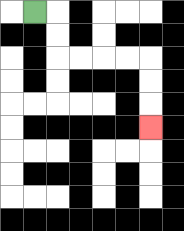{'start': '[1, 0]', 'end': '[6, 5]', 'path_directions': 'R,D,D,R,R,R,R,D,D,D', 'path_coordinates': '[[1, 0], [2, 0], [2, 1], [2, 2], [3, 2], [4, 2], [5, 2], [6, 2], [6, 3], [6, 4], [6, 5]]'}